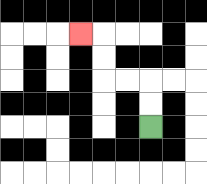{'start': '[6, 5]', 'end': '[3, 1]', 'path_directions': 'U,U,L,L,U,U,L', 'path_coordinates': '[[6, 5], [6, 4], [6, 3], [5, 3], [4, 3], [4, 2], [4, 1], [3, 1]]'}